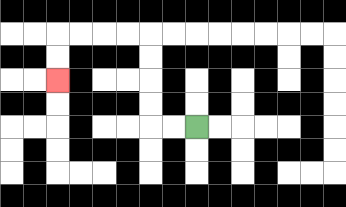{'start': '[8, 5]', 'end': '[2, 3]', 'path_directions': 'L,L,U,U,U,U,L,L,L,L,D,D', 'path_coordinates': '[[8, 5], [7, 5], [6, 5], [6, 4], [6, 3], [6, 2], [6, 1], [5, 1], [4, 1], [3, 1], [2, 1], [2, 2], [2, 3]]'}